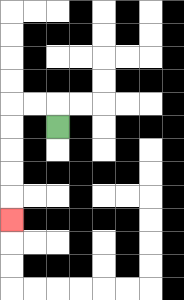{'start': '[2, 5]', 'end': '[0, 9]', 'path_directions': 'U,L,L,D,D,D,D,D', 'path_coordinates': '[[2, 5], [2, 4], [1, 4], [0, 4], [0, 5], [0, 6], [0, 7], [0, 8], [0, 9]]'}